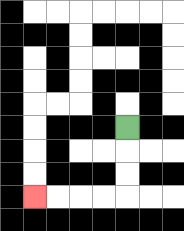{'start': '[5, 5]', 'end': '[1, 8]', 'path_directions': 'D,D,D,L,L,L,L', 'path_coordinates': '[[5, 5], [5, 6], [5, 7], [5, 8], [4, 8], [3, 8], [2, 8], [1, 8]]'}